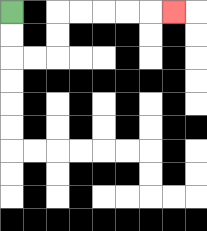{'start': '[0, 0]', 'end': '[7, 0]', 'path_directions': 'D,D,R,R,U,U,R,R,R,R,R', 'path_coordinates': '[[0, 0], [0, 1], [0, 2], [1, 2], [2, 2], [2, 1], [2, 0], [3, 0], [4, 0], [5, 0], [6, 0], [7, 0]]'}